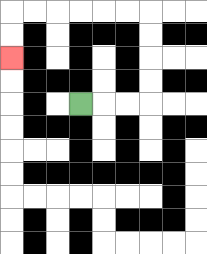{'start': '[3, 4]', 'end': '[0, 2]', 'path_directions': 'R,R,R,U,U,U,U,L,L,L,L,L,L,D,D', 'path_coordinates': '[[3, 4], [4, 4], [5, 4], [6, 4], [6, 3], [6, 2], [6, 1], [6, 0], [5, 0], [4, 0], [3, 0], [2, 0], [1, 0], [0, 0], [0, 1], [0, 2]]'}